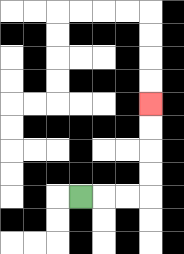{'start': '[3, 8]', 'end': '[6, 4]', 'path_directions': 'R,R,R,U,U,U,U', 'path_coordinates': '[[3, 8], [4, 8], [5, 8], [6, 8], [6, 7], [6, 6], [6, 5], [6, 4]]'}